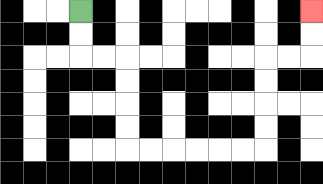{'start': '[3, 0]', 'end': '[13, 0]', 'path_directions': 'D,D,R,R,D,D,D,D,R,R,R,R,R,R,U,U,U,U,R,R,U,U', 'path_coordinates': '[[3, 0], [3, 1], [3, 2], [4, 2], [5, 2], [5, 3], [5, 4], [5, 5], [5, 6], [6, 6], [7, 6], [8, 6], [9, 6], [10, 6], [11, 6], [11, 5], [11, 4], [11, 3], [11, 2], [12, 2], [13, 2], [13, 1], [13, 0]]'}